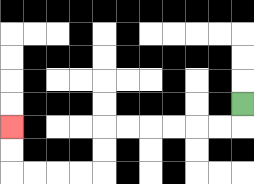{'start': '[10, 4]', 'end': '[0, 5]', 'path_directions': 'D,L,L,L,L,L,L,D,D,L,L,L,L,U,U', 'path_coordinates': '[[10, 4], [10, 5], [9, 5], [8, 5], [7, 5], [6, 5], [5, 5], [4, 5], [4, 6], [4, 7], [3, 7], [2, 7], [1, 7], [0, 7], [0, 6], [0, 5]]'}